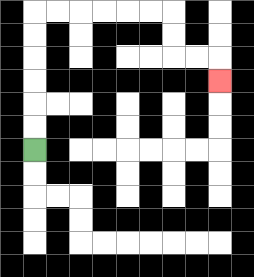{'start': '[1, 6]', 'end': '[9, 3]', 'path_directions': 'U,U,U,U,U,U,R,R,R,R,R,R,D,D,R,R,D', 'path_coordinates': '[[1, 6], [1, 5], [1, 4], [1, 3], [1, 2], [1, 1], [1, 0], [2, 0], [3, 0], [4, 0], [5, 0], [6, 0], [7, 0], [7, 1], [7, 2], [8, 2], [9, 2], [9, 3]]'}